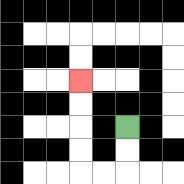{'start': '[5, 5]', 'end': '[3, 3]', 'path_directions': 'D,D,L,L,U,U,U,U', 'path_coordinates': '[[5, 5], [5, 6], [5, 7], [4, 7], [3, 7], [3, 6], [3, 5], [3, 4], [3, 3]]'}